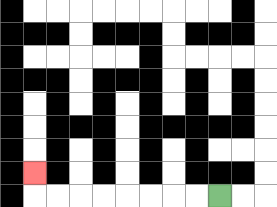{'start': '[9, 8]', 'end': '[1, 7]', 'path_directions': 'L,L,L,L,L,L,L,L,U', 'path_coordinates': '[[9, 8], [8, 8], [7, 8], [6, 8], [5, 8], [4, 8], [3, 8], [2, 8], [1, 8], [1, 7]]'}